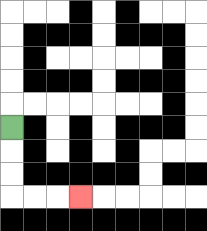{'start': '[0, 5]', 'end': '[3, 8]', 'path_directions': 'D,D,D,R,R,R', 'path_coordinates': '[[0, 5], [0, 6], [0, 7], [0, 8], [1, 8], [2, 8], [3, 8]]'}